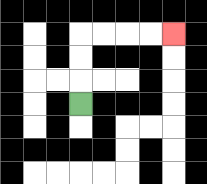{'start': '[3, 4]', 'end': '[7, 1]', 'path_directions': 'U,U,U,R,R,R,R', 'path_coordinates': '[[3, 4], [3, 3], [3, 2], [3, 1], [4, 1], [5, 1], [6, 1], [7, 1]]'}